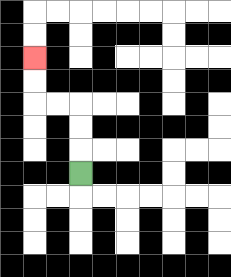{'start': '[3, 7]', 'end': '[1, 2]', 'path_directions': 'U,U,U,L,L,U,U', 'path_coordinates': '[[3, 7], [3, 6], [3, 5], [3, 4], [2, 4], [1, 4], [1, 3], [1, 2]]'}